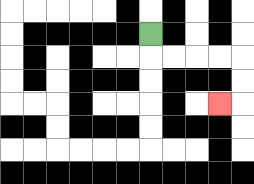{'start': '[6, 1]', 'end': '[9, 4]', 'path_directions': 'D,R,R,R,R,D,D,L', 'path_coordinates': '[[6, 1], [6, 2], [7, 2], [8, 2], [9, 2], [10, 2], [10, 3], [10, 4], [9, 4]]'}